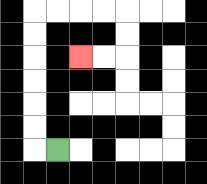{'start': '[2, 6]', 'end': '[3, 2]', 'path_directions': 'L,U,U,U,U,U,U,R,R,R,R,D,D,L,L', 'path_coordinates': '[[2, 6], [1, 6], [1, 5], [1, 4], [1, 3], [1, 2], [1, 1], [1, 0], [2, 0], [3, 0], [4, 0], [5, 0], [5, 1], [5, 2], [4, 2], [3, 2]]'}